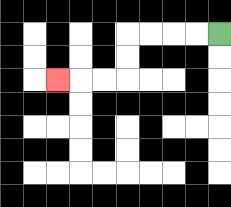{'start': '[9, 1]', 'end': '[2, 3]', 'path_directions': 'L,L,L,L,D,D,L,L,L', 'path_coordinates': '[[9, 1], [8, 1], [7, 1], [6, 1], [5, 1], [5, 2], [5, 3], [4, 3], [3, 3], [2, 3]]'}